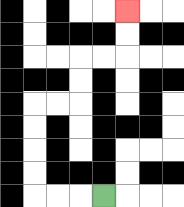{'start': '[4, 8]', 'end': '[5, 0]', 'path_directions': 'L,L,L,U,U,U,U,R,R,U,U,R,R,U,U', 'path_coordinates': '[[4, 8], [3, 8], [2, 8], [1, 8], [1, 7], [1, 6], [1, 5], [1, 4], [2, 4], [3, 4], [3, 3], [3, 2], [4, 2], [5, 2], [5, 1], [5, 0]]'}